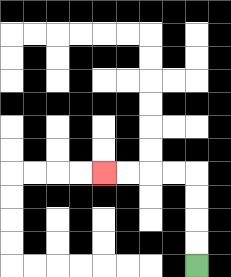{'start': '[8, 11]', 'end': '[4, 7]', 'path_directions': 'U,U,U,U,L,L,L,L', 'path_coordinates': '[[8, 11], [8, 10], [8, 9], [8, 8], [8, 7], [7, 7], [6, 7], [5, 7], [4, 7]]'}